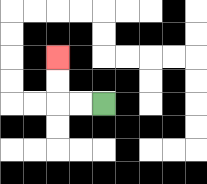{'start': '[4, 4]', 'end': '[2, 2]', 'path_directions': 'L,L,U,U', 'path_coordinates': '[[4, 4], [3, 4], [2, 4], [2, 3], [2, 2]]'}